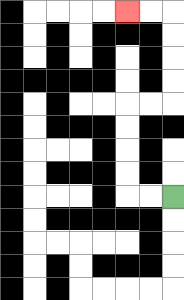{'start': '[7, 8]', 'end': '[5, 0]', 'path_directions': 'L,L,U,U,U,U,R,R,U,U,U,U,L,L', 'path_coordinates': '[[7, 8], [6, 8], [5, 8], [5, 7], [5, 6], [5, 5], [5, 4], [6, 4], [7, 4], [7, 3], [7, 2], [7, 1], [7, 0], [6, 0], [5, 0]]'}